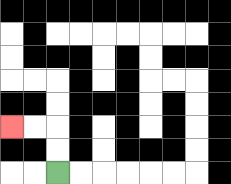{'start': '[2, 7]', 'end': '[0, 5]', 'path_directions': 'U,U,L,L', 'path_coordinates': '[[2, 7], [2, 6], [2, 5], [1, 5], [0, 5]]'}